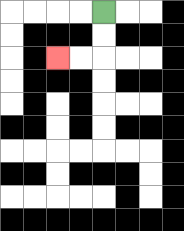{'start': '[4, 0]', 'end': '[2, 2]', 'path_directions': 'D,D,L,L', 'path_coordinates': '[[4, 0], [4, 1], [4, 2], [3, 2], [2, 2]]'}